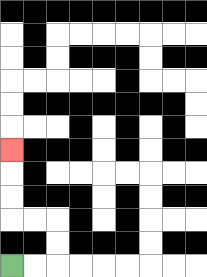{'start': '[0, 11]', 'end': '[0, 6]', 'path_directions': 'R,R,U,U,L,L,U,U,U', 'path_coordinates': '[[0, 11], [1, 11], [2, 11], [2, 10], [2, 9], [1, 9], [0, 9], [0, 8], [0, 7], [0, 6]]'}